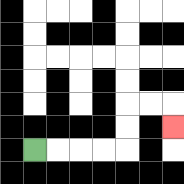{'start': '[1, 6]', 'end': '[7, 5]', 'path_directions': 'R,R,R,R,U,U,R,R,D', 'path_coordinates': '[[1, 6], [2, 6], [3, 6], [4, 6], [5, 6], [5, 5], [5, 4], [6, 4], [7, 4], [7, 5]]'}